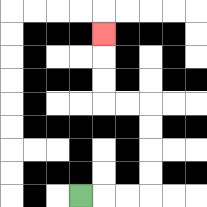{'start': '[3, 8]', 'end': '[4, 1]', 'path_directions': 'R,R,R,U,U,U,U,L,L,U,U,U', 'path_coordinates': '[[3, 8], [4, 8], [5, 8], [6, 8], [6, 7], [6, 6], [6, 5], [6, 4], [5, 4], [4, 4], [4, 3], [4, 2], [4, 1]]'}